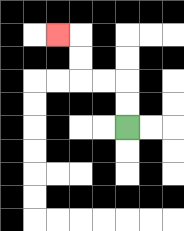{'start': '[5, 5]', 'end': '[2, 1]', 'path_directions': 'U,U,L,L,U,U,L', 'path_coordinates': '[[5, 5], [5, 4], [5, 3], [4, 3], [3, 3], [3, 2], [3, 1], [2, 1]]'}